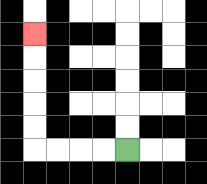{'start': '[5, 6]', 'end': '[1, 1]', 'path_directions': 'L,L,L,L,U,U,U,U,U', 'path_coordinates': '[[5, 6], [4, 6], [3, 6], [2, 6], [1, 6], [1, 5], [1, 4], [1, 3], [1, 2], [1, 1]]'}